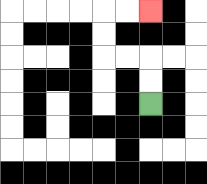{'start': '[6, 4]', 'end': '[6, 0]', 'path_directions': 'U,U,L,L,U,U,R,R', 'path_coordinates': '[[6, 4], [6, 3], [6, 2], [5, 2], [4, 2], [4, 1], [4, 0], [5, 0], [6, 0]]'}